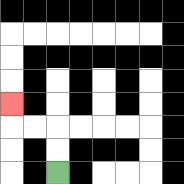{'start': '[2, 7]', 'end': '[0, 4]', 'path_directions': 'U,U,L,L,U', 'path_coordinates': '[[2, 7], [2, 6], [2, 5], [1, 5], [0, 5], [0, 4]]'}